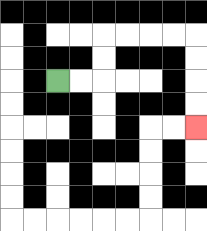{'start': '[2, 3]', 'end': '[8, 5]', 'path_directions': 'R,R,U,U,R,R,R,R,D,D,D,D', 'path_coordinates': '[[2, 3], [3, 3], [4, 3], [4, 2], [4, 1], [5, 1], [6, 1], [7, 1], [8, 1], [8, 2], [8, 3], [8, 4], [8, 5]]'}